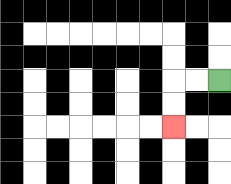{'start': '[9, 3]', 'end': '[7, 5]', 'path_directions': 'L,L,D,D', 'path_coordinates': '[[9, 3], [8, 3], [7, 3], [7, 4], [7, 5]]'}